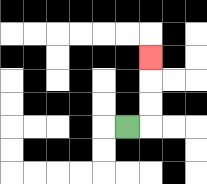{'start': '[5, 5]', 'end': '[6, 2]', 'path_directions': 'R,U,U,U', 'path_coordinates': '[[5, 5], [6, 5], [6, 4], [6, 3], [6, 2]]'}